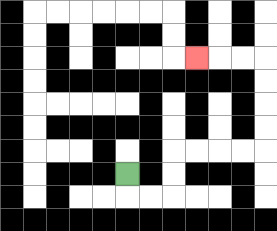{'start': '[5, 7]', 'end': '[8, 2]', 'path_directions': 'D,R,R,U,U,R,R,R,R,U,U,U,U,L,L,L', 'path_coordinates': '[[5, 7], [5, 8], [6, 8], [7, 8], [7, 7], [7, 6], [8, 6], [9, 6], [10, 6], [11, 6], [11, 5], [11, 4], [11, 3], [11, 2], [10, 2], [9, 2], [8, 2]]'}